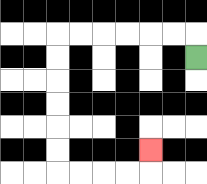{'start': '[8, 2]', 'end': '[6, 6]', 'path_directions': 'U,L,L,L,L,L,L,D,D,D,D,D,D,R,R,R,R,U', 'path_coordinates': '[[8, 2], [8, 1], [7, 1], [6, 1], [5, 1], [4, 1], [3, 1], [2, 1], [2, 2], [2, 3], [2, 4], [2, 5], [2, 6], [2, 7], [3, 7], [4, 7], [5, 7], [6, 7], [6, 6]]'}